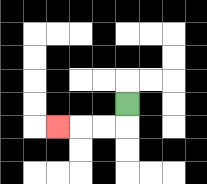{'start': '[5, 4]', 'end': '[2, 5]', 'path_directions': 'D,L,L,L', 'path_coordinates': '[[5, 4], [5, 5], [4, 5], [3, 5], [2, 5]]'}